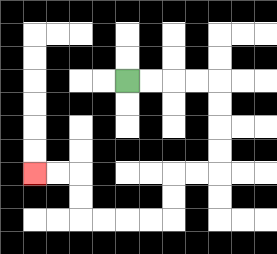{'start': '[5, 3]', 'end': '[1, 7]', 'path_directions': 'R,R,R,R,D,D,D,D,L,L,D,D,L,L,L,L,U,U,L,L', 'path_coordinates': '[[5, 3], [6, 3], [7, 3], [8, 3], [9, 3], [9, 4], [9, 5], [9, 6], [9, 7], [8, 7], [7, 7], [7, 8], [7, 9], [6, 9], [5, 9], [4, 9], [3, 9], [3, 8], [3, 7], [2, 7], [1, 7]]'}